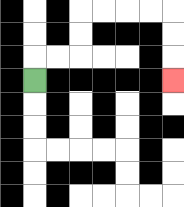{'start': '[1, 3]', 'end': '[7, 3]', 'path_directions': 'U,R,R,U,U,R,R,R,R,D,D,D', 'path_coordinates': '[[1, 3], [1, 2], [2, 2], [3, 2], [3, 1], [3, 0], [4, 0], [5, 0], [6, 0], [7, 0], [7, 1], [7, 2], [7, 3]]'}